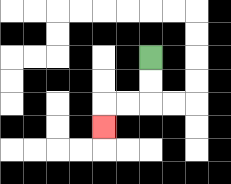{'start': '[6, 2]', 'end': '[4, 5]', 'path_directions': 'D,D,L,L,D', 'path_coordinates': '[[6, 2], [6, 3], [6, 4], [5, 4], [4, 4], [4, 5]]'}